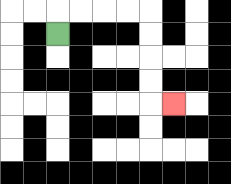{'start': '[2, 1]', 'end': '[7, 4]', 'path_directions': 'U,R,R,R,R,D,D,D,D,R', 'path_coordinates': '[[2, 1], [2, 0], [3, 0], [4, 0], [5, 0], [6, 0], [6, 1], [6, 2], [6, 3], [6, 4], [7, 4]]'}